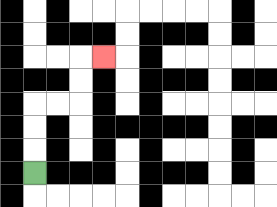{'start': '[1, 7]', 'end': '[4, 2]', 'path_directions': 'U,U,U,R,R,U,U,R', 'path_coordinates': '[[1, 7], [1, 6], [1, 5], [1, 4], [2, 4], [3, 4], [3, 3], [3, 2], [4, 2]]'}